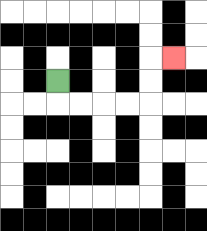{'start': '[2, 3]', 'end': '[7, 2]', 'path_directions': 'D,R,R,R,R,U,U,R', 'path_coordinates': '[[2, 3], [2, 4], [3, 4], [4, 4], [5, 4], [6, 4], [6, 3], [6, 2], [7, 2]]'}